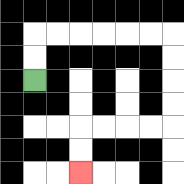{'start': '[1, 3]', 'end': '[3, 7]', 'path_directions': 'U,U,R,R,R,R,R,R,D,D,D,D,L,L,L,L,D,D', 'path_coordinates': '[[1, 3], [1, 2], [1, 1], [2, 1], [3, 1], [4, 1], [5, 1], [6, 1], [7, 1], [7, 2], [7, 3], [7, 4], [7, 5], [6, 5], [5, 5], [4, 5], [3, 5], [3, 6], [3, 7]]'}